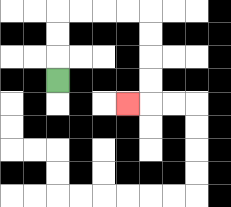{'start': '[2, 3]', 'end': '[5, 4]', 'path_directions': 'U,U,U,R,R,R,R,D,D,D,D,L', 'path_coordinates': '[[2, 3], [2, 2], [2, 1], [2, 0], [3, 0], [4, 0], [5, 0], [6, 0], [6, 1], [6, 2], [6, 3], [6, 4], [5, 4]]'}